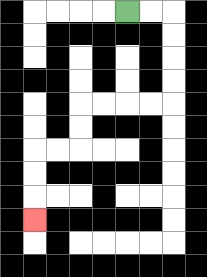{'start': '[5, 0]', 'end': '[1, 9]', 'path_directions': 'R,R,D,D,D,D,L,L,L,L,D,D,L,L,D,D,D', 'path_coordinates': '[[5, 0], [6, 0], [7, 0], [7, 1], [7, 2], [7, 3], [7, 4], [6, 4], [5, 4], [4, 4], [3, 4], [3, 5], [3, 6], [2, 6], [1, 6], [1, 7], [1, 8], [1, 9]]'}